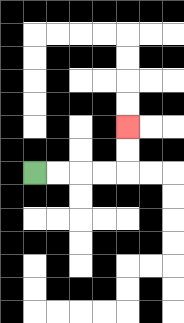{'start': '[1, 7]', 'end': '[5, 5]', 'path_directions': 'R,R,R,R,U,U', 'path_coordinates': '[[1, 7], [2, 7], [3, 7], [4, 7], [5, 7], [5, 6], [5, 5]]'}